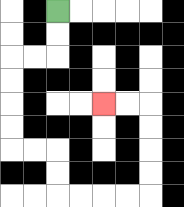{'start': '[2, 0]', 'end': '[4, 4]', 'path_directions': 'D,D,L,L,D,D,D,D,R,R,D,D,R,R,R,R,U,U,U,U,L,L', 'path_coordinates': '[[2, 0], [2, 1], [2, 2], [1, 2], [0, 2], [0, 3], [0, 4], [0, 5], [0, 6], [1, 6], [2, 6], [2, 7], [2, 8], [3, 8], [4, 8], [5, 8], [6, 8], [6, 7], [6, 6], [6, 5], [6, 4], [5, 4], [4, 4]]'}